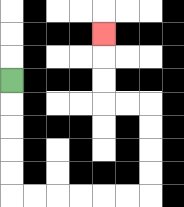{'start': '[0, 3]', 'end': '[4, 1]', 'path_directions': 'D,D,D,D,D,R,R,R,R,R,R,U,U,U,U,L,L,U,U,U', 'path_coordinates': '[[0, 3], [0, 4], [0, 5], [0, 6], [0, 7], [0, 8], [1, 8], [2, 8], [3, 8], [4, 8], [5, 8], [6, 8], [6, 7], [6, 6], [6, 5], [6, 4], [5, 4], [4, 4], [4, 3], [4, 2], [4, 1]]'}